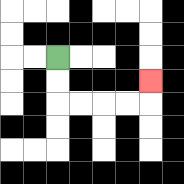{'start': '[2, 2]', 'end': '[6, 3]', 'path_directions': 'D,D,R,R,R,R,U', 'path_coordinates': '[[2, 2], [2, 3], [2, 4], [3, 4], [4, 4], [5, 4], [6, 4], [6, 3]]'}